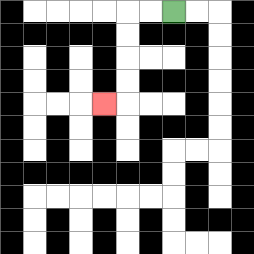{'start': '[7, 0]', 'end': '[4, 4]', 'path_directions': 'L,L,D,D,D,D,L', 'path_coordinates': '[[7, 0], [6, 0], [5, 0], [5, 1], [5, 2], [5, 3], [5, 4], [4, 4]]'}